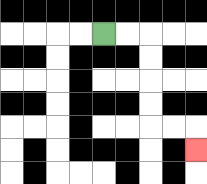{'start': '[4, 1]', 'end': '[8, 6]', 'path_directions': 'R,R,D,D,D,D,R,R,D', 'path_coordinates': '[[4, 1], [5, 1], [6, 1], [6, 2], [6, 3], [6, 4], [6, 5], [7, 5], [8, 5], [8, 6]]'}